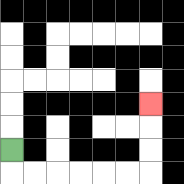{'start': '[0, 6]', 'end': '[6, 4]', 'path_directions': 'D,R,R,R,R,R,R,U,U,U', 'path_coordinates': '[[0, 6], [0, 7], [1, 7], [2, 7], [3, 7], [4, 7], [5, 7], [6, 7], [6, 6], [6, 5], [6, 4]]'}